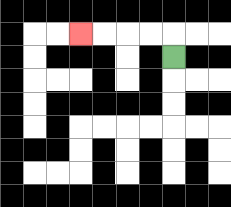{'start': '[7, 2]', 'end': '[3, 1]', 'path_directions': 'U,L,L,L,L', 'path_coordinates': '[[7, 2], [7, 1], [6, 1], [5, 1], [4, 1], [3, 1]]'}